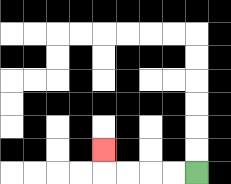{'start': '[8, 7]', 'end': '[4, 6]', 'path_directions': 'L,L,L,L,U', 'path_coordinates': '[[8, 7], [7, 7], [6, 7], [5, 7], [4, 7], [4, 6]]'}